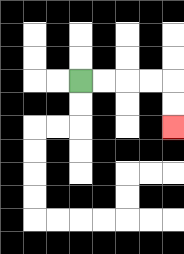{'start': '[3, 3]', 'end': '[7, 5]', 'path_directions': 'R,R,R,R,D,D', 'path_coordinates': '[[3, 3], [4, 3], [5, 3], [6, 3], [7, 3], [7, 4], [7, 5]]'}